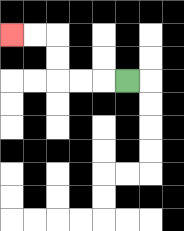{'start': '[5, 3]', 'end': '[0, 1]', 'path_directions': 'L,L,L,U,U,L,L', 'path_coordinates': '[[5, 3], [4, 3], [3, 3], [2, 3], [2, 2], [2, 1], [1, 1], [0, 1]]'}